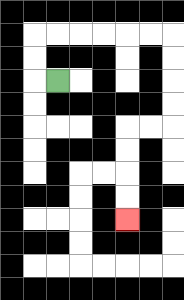{'start': '[2, 3]', 'end': '[5, 9]', 'path_directions': 'L,U,U,R,R,R,R,R,R,D,D,D,D,L,L,D,D,D,D', 'path_coordinates': '[[2, 3], [1, 3], [1, 2], [1, 1], [2, 1], [3, 1], [4, 1], [5, 1], [6, 1], [7, 1], [7, 2], [7, 3], [7, 4], [7, 5], [6, 5], [5, 5], [5, 6], [5, 7], [5, 8], [5, 9]]'}